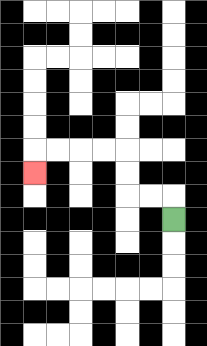{'start': '[7, 9]', 'end': '[1, 7]', 'path_directions': 'U,L,L,U,U,L,L,L,L,D', 'path_coordinates': '[[7, 9], [7, 8], [6, 8], [5, 8], [5, 7], [5, 6], [4, 6], [3, 6], [2, 6], [1, 6], [1, 7]]'}